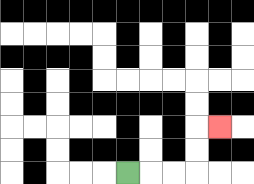{'start': '[5, 7]', 'end': '[9, 5]', 'path_directions': 'R,R,R,U,U,R', 'path_coordinates': '[[5, 7], [6, 7], [7, 7], [8, 7], [8, 6], [8, 5], [9, 5]]'}